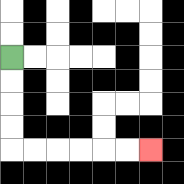{'start': '[0, 2]', 'end': '[6, 6]', 'path_directions': 'D,D,D,D,R,R,R,R,R,R', 'path_coordinates': '[[0, 2], [0, 3], [0, 4], [0, 5], [0, 6], [1, 6], [2, 6], [3, 6], [4, 6], [5, 6], [6, 6]]'}